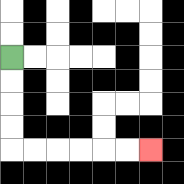{'start': '[0, 2]', 'end': '[6, 6]', 'path_directions': 'D,D,D,D,R,R,R,R,R,R', 'path_coordinates': '[[0, 2], [0, 3], [0, 4], [0, 5], [0, 6], [1, 6], [2, 6], [3, 6], [4, 6], [5, 6], [6, 6]]'}